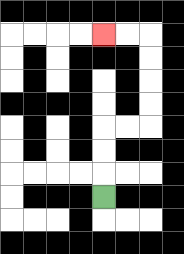{'start': '[4, 8]', 'end': '[4, 1]', 'path_directions': 'U,U,U,R,R,U,U,U,U,L,L', 'path_coordinates': '[[4, 8], [4, 7], [4, 6], [4, 5], [5, 5], [6, 5], [6, 4], [6, 3], [6, 2], [6, 1], [5, 1], [4, 1]]'}